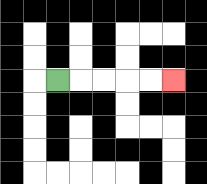{'start': '[2, 3]', 'end': '[7, 3]', 'path_directions': 'R,R,R,R,R', 'path_coordinates': '[[2, 3], [3, 3], [4, 3], [5, 3], [6, 3], [7, 3]]'}